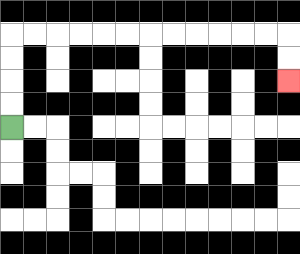{'start': '[0, 5]', 'end': '[12, 3]', 'path_directions': 'U,U,U,U,R,R,R,R,R,R,R,R,R,R,R,R,D,D', 'path_coordinates': '[[0, 5], [0, 4], [0, 3], [0, 2], [0, 1], [1, 1], [2, 1], [3, 1], [4, 1], [5, 1], [6, 1], [7, 1], [8, 1], [9, 1], [10, 1], [11, 1], [12, 1], [12, 2], [12, 3]]'}